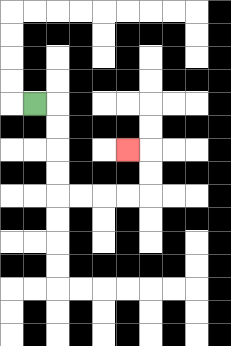{'start': '[1, 4]', 'end': '[5, 6]', 'path_directions': 'R,D,D,D,D,R,R,R,R,U,U,L', 'path_coordinates': '[[1, 4], [2, 4], [2, 5], [2, 6], [2, 7], [2, 8], [3, 8], [4, 8], [5, 8], [6, 8], [6, 7], [6, 6], [5, 6]]'}